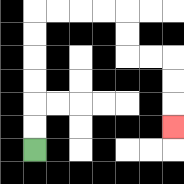{'start': '[1, 6]', 'end': '[7, 5]', 'path_directions': 'U,U,U,U,U,U,R,R,R,R,D,D,R,R,D,D,D', 'path_coordinates': '[[1, 6], [1, 5], [1, 4], [1, 3], [1, 2], [1, 1], [1, 0], [2, 0], [3, 0], [4, 0], [5, 0], [5, 1], [5, 2], [6, 2], [7, 2], [7, 3], [7, 4], [7, 5]]'}